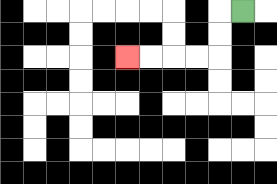{'start': '[10, 0]', 'end': '[5, 2]', 'path_directions': 'L,D,D,L,L,L,L', 'path_coordinates': '[[10, 0], [9, 0], [9, 1], [9, 2], [8, 2], [7, 2], [6, 2], [5, 2]]'}